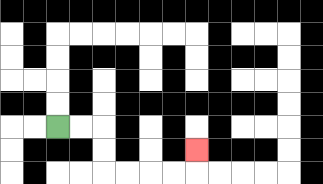{'start': '[2, 5]', 'end': '[8, 6]', 'path_directions': 'R,R,D,D,R,R,R,R,U', 'path_coordinates': '[[2, 5], [3, 5], [4, 5], [4, 6], [4, 7], [5, 7], [6, 7], [7, 7], [8, 7], [8, 6]]'}